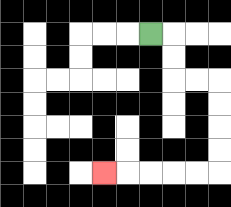{'start': '[6, 1]', 'end': '[4, 7]', 'path_directions': 'R,D,D,R,R,D,D,D,D,L,L,L,L,L', 'path_coordinates': '[[6, 1], [7, 1], [7, 2], [7, 3], [8, 3], [9, 3], [9, 4], [9, 5], [9, 6], [9, 7], [8, 7], [7, 7], [6, 7], [5, 7], [4, 7]]'}